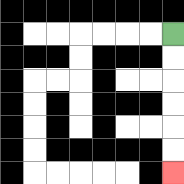{'start': '[7, 1]', 'end': '[7, 7]', 'path_directions': 'D,D,D,D,D,D', 'path_coordinates': '[[7, 1], [7, 2], [7, 3], [7, 4], [7, 5], [7, 6], [7, 7]]'}